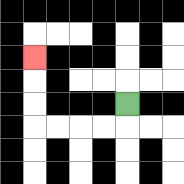{'start': '[5, 4]', 'end': '[1, 2]', 'path_directions': 'D,L,L,L,L,U,U,U', 'path_coordinates': '[[5, 4], [5, 5], [4, 5], [3, 5], [2, 5], [1, 5], [1, 4], [1, 3], [1, 2]]'}